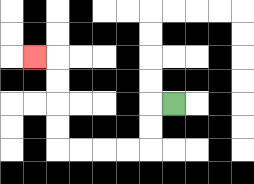{'start': '[7, 4]', 'end': '[1, 2]', 'path_directions': 'L,D,D,L,L,L,L,U,U,U,U,L', 'path_coordinates': '[[7, 4], [6, 4], [6, 5], [6, 6], [5, 6], [4, 6], [3, 6], [2, 6], [2, 5], [2, 4], [2, 3], [2, 2], [1, 2]]'}